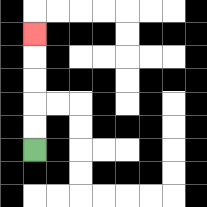{'start': '[1, 6]', 'end': '[1, 1]', 'path_directions': 'U,U,U,U,U', 'path_coordinates': '[[1, 6], [1, 5], [1, 4], [1, 3], [1, 2], [1, 1]]'}